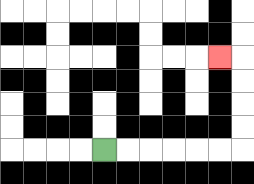{'start': '[4, 6]', 'end': '[9, 2]', 'path_directions': 'R,R,R,R,R,R,U,U,U,U,L', 'path_coordinates': '[[4, 6], [5, 6], [6, 6], [7, 6], [8, 6], [9, 6], [10, 6], [10, 5], [10, 4], [10, 3], [10, 2], [9, 2]]'}